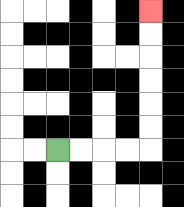{'start': '[2, 6]', 'end': '[6, 0]', 'path_directions': 'R,R,R,R,U,U,U,U,U,U', 'path_coordinates': '[[2, 6], [3, 6], [4, 6], [5, 6], [6, 6], [6, 5], [6, 4], [6, 3], [6, 2], [6, 1], [6, 0]]'}